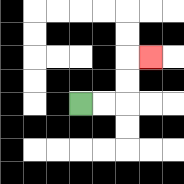{'start': '[3, 4]', 'end': '[6, 2]', 'path_directions': 'R,R,U,U,R', 'path_coordinates': '[[3, 4], [4, 4], [5, 4], [5, 3], [5, 2], [6, 2]]'}